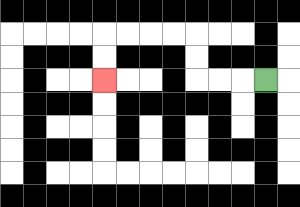{'start': '[11, 3]', 'end': '[4, 3]', 'path_directions': 'L,L,L,U,U,L,L,L,L,D,D', 'path_coordinates': '[[11, 3], [10, 3], [9, 3], [8, 3], [8, 2], [8, 1], [7, 1], [6, 1], [5, 1], [4, 1], [4, 2], [4, 3]]'}